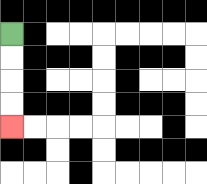{'start': '[0, 1]', 'end': '[0, 5]', 'path_directions': 'D,D,D,D', 'path_coordinates': '[[0, 1], [0, 2], [0, 3], [0, 4], [0, 5]]'}